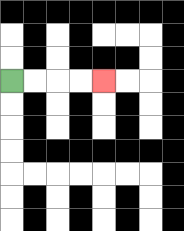{'start': '[0, 3]', 'end': '[4, 3]', 'path_directions': 'R,R,R,R', 'path_coordinates': '[[0, 3], [1, 3], [2, 3], [3, 3], [4, 3]]'}